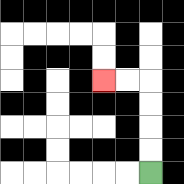{'start': '[6, 7]', 'end': '[4, 3]', 'path_directions': 'U,U,U,U,L,L', 'path_coordinates': '[[6, 7], [6, 6], [6, 5], [6, 4], [6, 3], [5, 3], [4, 3]]'}